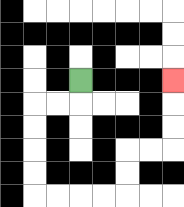{'start': '[3, 3]', 'end': '[7, 3]', 'path_directions': 'D,L,L,D,D,D,D,R,R,R,R,U,U,R,R,U,U,U', 'path_coordinates': '[[3, 3], [3, 4], [2, 4], [1, 4], [1, 5], [1, 6], [1, 7], [1, 8], [2, 8], [3, 8], [4, 8], [5, 8], [5, 7], [5, 6], [6, 6], [7, 6], [7, 5], [7, 4], [7, 3]]'}